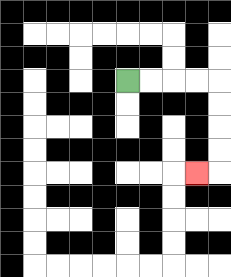{'start': '[5, 3]', 'end': '[8, 7]', 'path_directions': 'R,R,R,R,D,D,D,D,L', 'path_coordinates': '[[5, 3], [6, 3], [7, 3], [8, 3], [9, 3], [9, 4], [9, 5], [9, 6], [9, 7], [8, 7]]'}